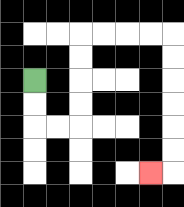{'start': '[1, 3]', 'end': '[6, 7]', 'path_directions': 'D,D,R,R,U,U,U,U,R,R,R,R,D,D,D,D,D,D,L', 'path_coordinates': '[[1, 3], [1, 4], [1, 5], [2, 5], [3, 5], [3, 4], [3, 3], [3, 2], [3, 1], [4, 1], [5, 1], [6, 1], [7, 1], [7, 2], [7, 3], [7, 4], [7, 5], [7, 6], [7, 7], [6, 7]]'}